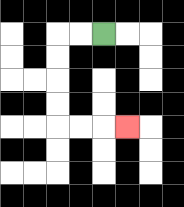{'start': '[4, 1]', 'end': '[5, 5]', 'path_directions': 'L,L,D,D,D,D,R,R,R', 'path_coordinates': '[[4, 1], [3, 1], [2, 1], [2, 2], [2, 3], [2, 4], [2, 5], [3, 5], [4, 5], [5, 5]]'}